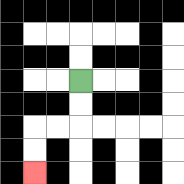{'start': '[3, 3]', 'end': '[1, 7]', 'path_directions': 'D,D,L,L,D,D', 'path_coordinates': '[[3, 3], [3, 4], [3, 5], [2, 5], [1, 5], [1, 6], [1, 7]]'}